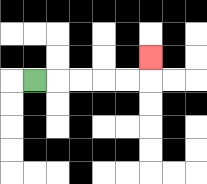{'start': '[1, 3]', 'end': '[6, 2]', 'path_directions': 'R,R,R,R,R,U', 'path_coordinates': '[[1, 3], [2, 3], [3, 3], [4, 3], [5, 3], [6, 3], [6, 2]]'}